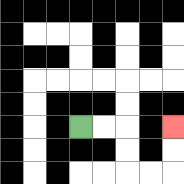{'start': '[3, 5]', 'end': '[7, 5]', 'path_directions': 'R,R,D,D,R,R,U,U', 'path_coordinates': '[[3, 5], [4, 5], [5, 5], [5, 6], [5, 7], [6, 7], [7, 7], [7, 6], [7, 5]]'}